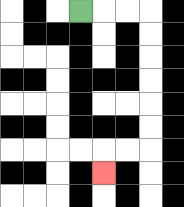{'start': '[3, 0]', 'end': '[4, 7]', 'path_directions': 'R,R,R,D,D,D,D,D,D,L,L,D', 'path_coordinates': '[[3, 0], [4, 0], [5, 0], [6, 0], [6, 1], [6, 2], [6, 3], [6, 4], [6, 5], [6, 6], [5, 6], [4, 6], [4, 7]]'}